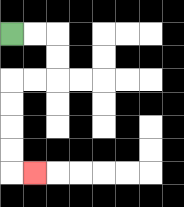{'start': '[0, 1]', 'end': '[1, 7]', 'path_directions': 'R,R,D,D,L,L,D,D,D,D,R', 'path_coordinates': '[[0, 1], [1, 1], [2, 1], [2, 2], [2, 3], [1, 3], [0, 3], [0, 4], [0, 5], [0, 6], [0, 7], [1, 7]]'}